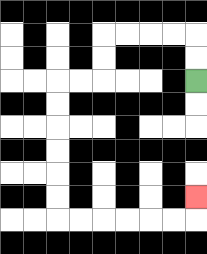{'start': '[8, 3]', 'end': '[8, 8]', 'path_directions': 'U,U,L,L,L,L,D,D,L,L,D,D,D,D,D,D,R,R,R,R,R,R,U', 'path_coordinates': '[[8, 3], [8, 2], [8, 1], [7, 1], [6, 1], [5, 1], [4, 1], [4, 2], [4, 3], [3, 3], [2, 3], [2, 4], [2, 5], [2, 6], [2, 7], [2, 8], [2, 9], [3, 9], [4, 9], [5, 9], [6, 9], [7, 9], [8, 9], [8, 8]]'}